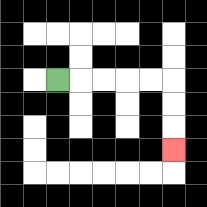{'start': '[2, 3]', 'end': '[7, 6]', 'path_directions': 'R,R,R,R,R,D,D,D', 'path_coordinates': '[[2, 3], [3, 3], [4, 3], [5, 3], [6, 3], [7, 3], [7, 4], [7, 5], [7, 6]]'}